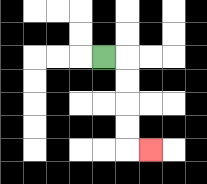{'start': '[4, 2]', 'end': '[6, 6]', 'path_directions': 'R,D,D,D,D,R', 'path_coordinates': '[[4, 2], [5, 2], [5, 3], [5, 4], [5, 5], [5, 6], [6, 6]]'}